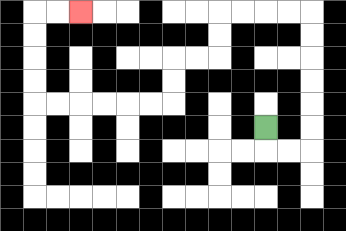{'start': '[11, 5]', 'end': '[3, 0]', 'path_directions': 'D,R,R,U,U,U,U,U,U,L,L,L,L,D,D,L,L,D,D,L,L,L,L,L,L,U,U,U,U,R,R', 'path_coordinates': '[[11, 5], [11, 6], [12, 6], [13, 6], [13, 5], [13, 4], [13, 3], [13, 2], [13, 1], [13, 0], [12, 0], [11, 0], [10, 0], [9, 0], [9, 1], [9, 2], [8, 2], [7, 2], [7, 3], [7, 4], [6, 4], [5, 4], [4, 4], [3, 4], [2, 4], [1, 4], [1, 3], [1, 2], [1, 1], [1, 0], [2, 0], [3, 0]]'}